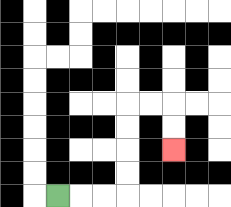{'start': '[2, 8]', 'end': '[7, 6]', 'path_directions': 'R,R,R,U,U,U,U,R,R,D,D', 'path_coordinates': '[[2, 8], [3, 8], [4, 8], [5, 8], [5, 7], [5, 6], [5, 5], [5, 4], [6, 4], [7, 4], [7, 5], [7, 6]]'}